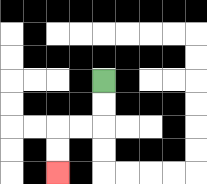{'start': '[4, 3]', 'end': '[2, 7]', 'path_directions': 'D,D,L,L,D,D', 'path_coordinates': '[[4, 3], [4, 4], [4, 5], [3, 5], [2, 5], [2, 6], [2, 7]]'}